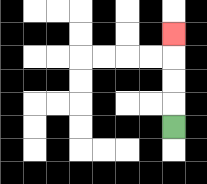{'start': '[7, 5]', 'end': '[7, 1]', 'path_directions': 'U,U,U,U', 'path_coordinates': '[[7, 5], [7, 4], [7, 3], [7, 2], [7, 1]]'}